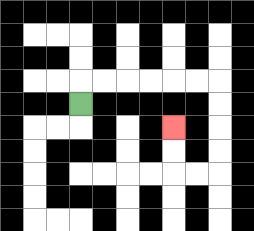{'start': '[3, 4]', 'end': '[7, 5]', 'path_directions': 'U,R,R,R,R,R,R,D,D,D,D,L,L,U,U', 'path_coordinates': '[[3, 4], [3, 3], [4, 3], [5, 3], [6, 3], [7, 3], [8, 3], [9, 3], [9, 4], [9, 5], [9, 6], [9, 7], [8, 7], [7, 7], [7, 6], [7, 5]]'}